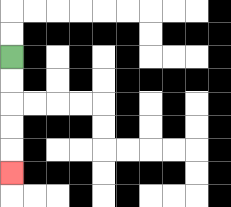{'start': '[0, 2]', 'end': '[0, 7]', 'path_directions': 'D,D,D,D,D', 'path_coordinates': '[[0, 2], [0, 3], [0, 4], [0, 5], [0, 6], [0, 7]]'}